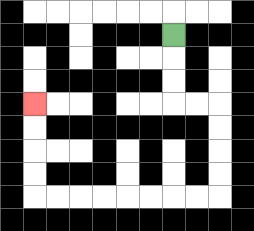{'start': '[7, 1]', 'end': '[1, 4]', 'path_directions': 'D,D,D,R,R,D,D,D,D,L,L,L,L,L,L,L,L,U,U,U,U', 'path_coordinates': '[[7, 1], [7, 2], [7, 3], [7, 4], [8, 4], [9, 4], [9, 5], [9, 6], [9, 7], [9, 8], [8, 8], [7, 8], [6, 8], [5, 8], [4, 8], [3, 8], [2, 8], [1, 8], [1, 7], [1, 6], [1, 5], [1, 4]]'}